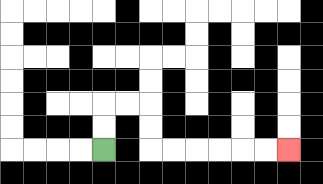{'start': '[4, 6]', 'end': '[12, 6]', 'path_directions': 'U,U,R,R,D,D,R,R,R,R,R,R', 'path_coordinates': '[[4, 6], [4, 5], [4, 4], [5, 4], [6, 4], [6, 5], [6, 6], [7, 6], [8, 6], [9, 6], [10, 6], [11, 6], [12, 6]]'}